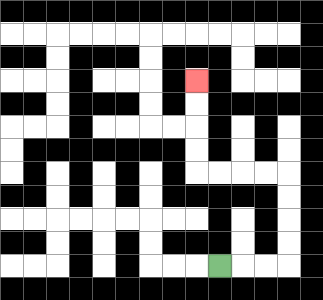{'start': '[9, 11]', 'end': '[8, 3]', 'path_directions': 'R,R,R,U,U,U,U,L,L,L,L,U,U,U,U', 'path_coordinates': '[[9, 11], [10, 11], [11, 11], [12, 11], [12, 10], [12, 9], [12, 8], [12, 7], [11, 7], [10, 7], [9, 7], [8, 7], [8, 6], [8, 5], [8, 4], [8, 3]]'}